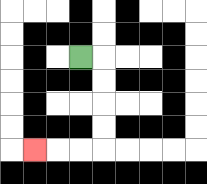{'start': '[3, 2]', 'end': '[1, 6]', 'path_directions': 'R,D,D,D,D,L,L,L', 'path_coordinates': '[[3, 2], [4, 2], [4, 3], [4, 4], [4, 5], [4, 6], [3, 6], [2, 6], [1, 6]]'}